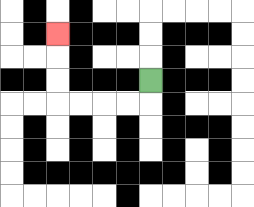{'start': '[6, 3]', 'end': '[2, 1]', 'path_directions': 'D,L,L,L,L,U,U,U', 'path_coordinates': '[[6, 3], [6, 4], [5, 4], [4, 4], [3, 4], [2, 4], [2, 3], [2, 2], [2, 1]]'}